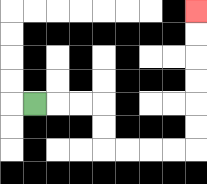{'start': '[1, 4]', 'end': '[8, 0]', 'path_directions': 'R,R,R,D,D,R,R,R,R,U,U,U,U,U,U', 'path_coordinates': '[[1, 4], [2, 4], [3, 4], [4, 4], [4, 5], [4, 6], [5, 6], [6, 6], [7, 6], [8, 6], [8, 5], [8, 4], [8, 3], [8, 2], [8, 1], [8, 0]]'}